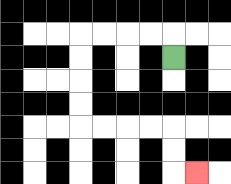{'start': '[7, 2]', 'end': '[8, 7]', 'path_directions': 'U,L,L,L,L,D,D,D,D,R,R,R,R,D,D,R', 'path_coordinates': '[[7, 2], [7, 1], [6, 1], [5, 1], [4, 1], [3, 1], [3, 2], [3, 3], [3, 4], [3, 5], [4, 5], [5, 5], [6, 5], [7, 5], [7, 6], [7, 7], [8, 7]]'}